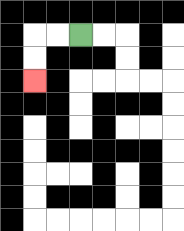{'start': '[3, 1]', 'end': '[1, 3]', 'path_directions': 'L,L,D,D', 'path_coordinates': '[[3, 1], [2, 1], [1, 1], [1, 2], [1, 3]]'}